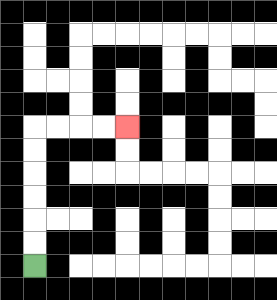{'start': '[1, 11]', 'end': '[5, 5]', 'path_directions': 'U,U,U,U,U,U,R,R,R,R', 'path_coordinates': '[[1, 11], [1, 10], [1, 9], [1, 8], [1, 7], [1, 6], [1, 5], [2, 5], [3, 5], [4, 5], [5, 5]]'}